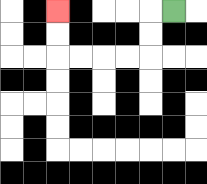{'start': '[7, 0]', 'end': '[2, 0]', 'path_directions': 'L,D,D,L,L,L,L,U,U', 'path_coordinates': '[[7, 0], [6, 0], [6, 1], [6, 2], [5, 2], [4, 2], [3, 2], [2, 2], [2, 1], [2, 0]]'}